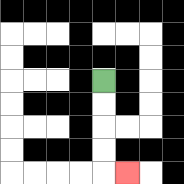{'start': '[4, 3]', 'end': '[5, 7]', 'path_directions': 'D,D,D,D,R', 'path_coordinates': '[[4, 3], [4, 4], [4, 5], [4, 6], [4, 7], [5, 7]]'}